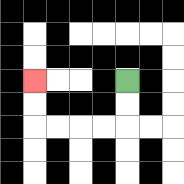{'start': '[5, 3]', 'end': '[1, 3]', 'path_directions': 'D,D,L,L,L,L,U,U', 'path_coordinates': '[[5, 3], [5, 4], [5, 5], [4, 5], [3, 5], [2, 5], [1, 5], [1, 4], [1, 3]]'}